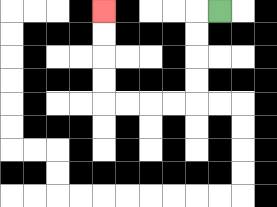{'start': '[9, 0]', 'end': '[4, 0]', 'path_directions': 'L,D,D,D,D,L,L,L,L,U,U,U,U', 'path_coordinates': '[[9, 0], [8, 0], [8, 1], [8, 2], [8, 3], [8, 4], [7, 4], [6, 4], [5, 4], [4, 4], [4, 3], [4, 2], [4, 1], [4, 0]]'}